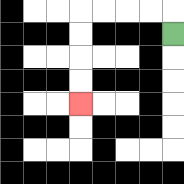{'start': '[7, 1]', 'end': '[3, 4]', 'path_directions': 'U,L,L,L,L,D,D,D,D', 'path_coordinates': '[[7, 1], [7, 0], [6, 0], [5, 0], [4, 0], [3, 0], [3, 1], [3, 2], [3, 3], [3, 4]]'}